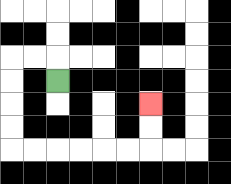{'start': '[2, 3]', 'end': '[6, 4]', 'path_directions': 'U,L,L,D,D,D,D,R,R,R,R,R,R,U,U', 'path_coordinates': '[[2, 3], [2, 2], [1, 2], [0, 2], [0, 3], [0, 4], [0, 5], [0, 6], [1, 6], [2, 6], [3, 6], [4, 6], [5, 6], [6, 6], [6, 5], [6, 4]]'}